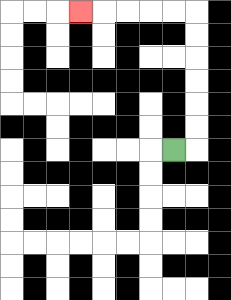{'start': '[7, 6]', 'end': '[3, 0]', 'path_directions': 'R,U,U,U,U,U,U,L,L,L,L,L', 'path_coordinates': '[[7, 6], [8, 6], [8, 5], [8, 4], [8, 3], [8, 2], [8, 1], [8, 0], [7, 0], [6, 0], [5, 0], [4, 0], [3, 0]]'}